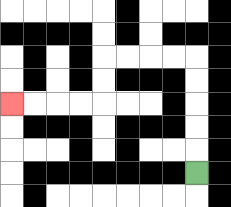{'start': '[8, 7]', 'end': '[0, 4]', 'path_directions': 'U,U,U,U,U,L,L,L,L,D,D,L,L,L,L', 'path_coordinates': '[[8, 7], [8, 6], [8, 5], [8, 4], [8, 3], [8, 2], [7, 2], [6, 2], [5, 2], [4, 2], [4, 3], [4, 4], [3, 4], [2, 4], [1, 4], [0, 4]]'}